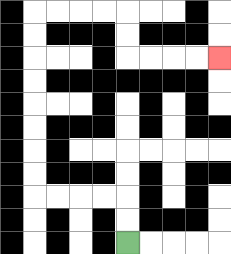{'start': '[5, 10]', 'end': '[9, 2]', 'path_directions': 'U,U,L,L,L,L,U,U,U,U,U,U,U,U,R,R,R,R,D,D,R,R,R,R', 'path_coordinates': '[[5, 10], [5, 9], [5, 8], [4, 8], [3, 8], [2, 8], [1, 8], [1, 7], [1, 6], [1, 5], [1, 4], [1, 3], [1, 2], [1, 1], [1, 0], [2, 0], [3, 0], [4, 0], [5, 0], [5, 1], [5, 2], [6, 2], [7, 2], [8, 2], [9, 2]]'}